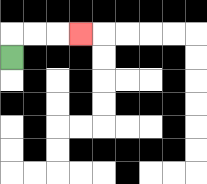{'start': '[0, 2]', 'end': '[3, 1]', 'path_directions': 'U,R,R,R', 'path_coordinates': '[[0, 2], [0, 1], [1, 1], [2, 1], [3, 1]]'}